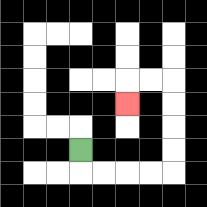{'start': '[3, 6]', 'end': '[5, 4]', 'path_directions': 'D,R,R,R,R,U,U,U,U,L,L,D', 'path_coordinates': '[[3, 6], [3, 7], [4, 7], [5, 7], [6, 7], [7, 7], [7, 6], [7, 5], [7, 4], [7, 3], [6, 3], [5, 3], [5, 4]]'}